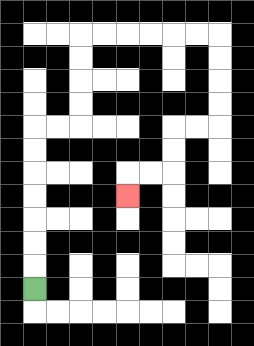{'start': '[1, 12]', 'end': '[5, 8]', 'path_directions': 'U,U,U,U,U,U,U,R,R,U,U,U,U,R,R,R,R,R,R,D,D,D,D,L,L,D,D,L,L,D', 'path_coordinates': '[[1, 12], [1, 11], [1, 10], [1, 9], [1, 8], [1, 7], [1, 6], [1, 5], [2, 5], [3, 5], [3, 4], [3, 3], [3, 2], [3, 1], [4, 1], [5, 1], [6, 1], [7, 1], [8, 1], [9, 1], [9, 2], [9, 3], [9, 4], [9, 5], [8, 5], [7, 5], [7, 6], [7, 7], [6, 7], [5, 7], [5, 8]]'}